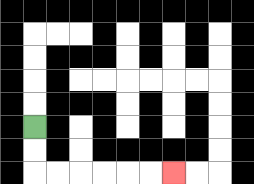{'start': '[1, 5]', 'end': '[7, 7]', 'path_directions': 'D,D,R,R,R,R,R,R', 'path_coordinates': '[[1, 5], [1, 6], [1, 7], [2, 7], [3, 7], [4, 7], [5, 7], [6, 7], [7, 7]]'}